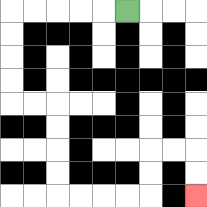{'start': '[5, 0]', 'end': '[8, 8]', 'path_directions': 'L,L,L,L,L,D,D,D,D,R,R,D,D,D,D,R,R,R,R,U,U,R,R,D,D', 'path_coordinates': '[[5, 0], [4, 0], [3, 0], [2, 0], [1, 0], [0, 0], [0, 1], [0, 2], [0, 3], [0, 4], [1, 4], [2, 4], [2, 5], [2, 6], [2, 7], [2, 8], [3, 8], [4, 8], [5, 8], [6, 8], [6, 7], [6, 6], [7, 6], [8, 6], [8, 7], [8, 8]]'}